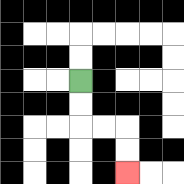{'start': '[3, 3]', 'end': '[5, 7]', 'path_directions': 'D,D,R,R,D,D', 'path_coordinates': '[[3, 3], [3, 4], [3, 5], [4, 5], [5, 5], [5, 6], [5, 7]]'}